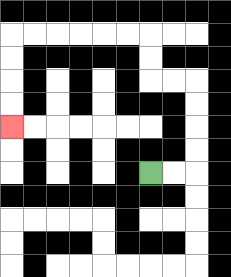{'start': '[6, 7]', 'end': '[0, 5]', 'path_directions': 'R,R,U,U,U,U,L,L,U,U,L,L,L,L,L,L,D,D,D,D', 'path_coordinates': '[[6, 7], [7, 7], [8, 7], [8, 6], [8, 5], [8, 4], [8, 3], [7, 3], [6, 3], [6, 2], [6, 1], [5, 1], [4, 1], [3, 1], [2, 1], [1, 1], [0, 1], [0, 2], [0, 3], [0, 4], [0, 5]]'}